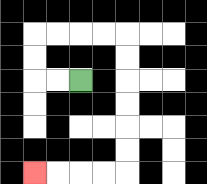{'start': '[3, 3]', 'end': '[1, 7]', 'path_directions': 'L,L,U,U,R,R,R,R,D,D,D,D,D,D,L,L,L,L', 'path_coordinates': '[[3, 3], [2, 3], [1, 3], [1, 2], [1, 1], [2, 1], [3, 1], [4, 1], [5, 1], [5, 2], [5, 3], [5, 4], [5, 5], [5, 6], [5, 7], [4, 7], [3, 7], [2, 7], [1, 7]]'}